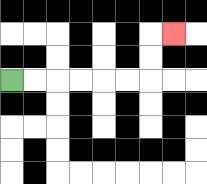{'start': '[0, 3]', 'end': '[7, 1]', 'path_directions': 'R,R,R,R,R,R,U,U,R', 'path_coordinates': '[[0, 3], [1, 3], [2, 3], [3, 3], [4, 3], [5, 3], [6, 3], [6, 2], [6, 1], [7, 1]]'}